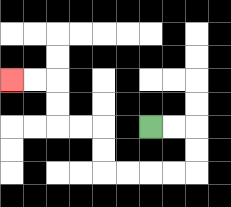{'start': '[6, 5]', 'end': '[0, 3]', 'path_directions': 'R,R,D,D,L,L,L,L,U,U,L,L,U,U,L,L', 'path_coordinates': '[[6, 5], [7, 5], [8, 5], [8, 6], [8, 7], [7, 7], [6, 7], [5, 7], [4, 7], [4, 6], [4, 5], [3, 5], [2, 5], [2, 4], [2, 3], [1, 3], [0, 3]]'}